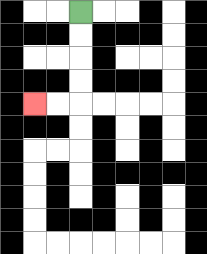{'start': '[3, 0]', 'end': '[1, 4]', 'path_directions': 'D,D,D,D,L,L', 'path_coordinates': '[[3, 0], [3, 1], [3, 2], [3, 3], [3, 4], [2, 4], [1, 4]]'}